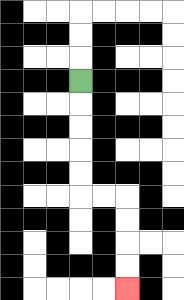{'start': '[3, 3]', 'end': '[5, 12]', 'path_directions': 'D,D,D,D,D,R,R,D,D,D,D', 'path_coordinates': '[[3, 3], [3, 4], [3, 5], [3, 6], [3, 7], [3, 8], [4, 8], [5, 8], [5, 9], [5, 10], [5, 11], [5, 12]]'}